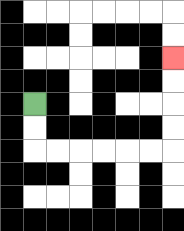{'start': '[1, 4]', 'end': '[7, 2]', 'path_directions': 'D,D,R,R,R,R,R,R,U,U,U,U', 'path_coordinates': '[[1, 4], [1, 5], [1, 6], [2, 6], [3, 6], [4, 6], [5, 6], [6, 6], [7, 6], [7, 5], [7, 4], [7, 3], [7, 2]]'}